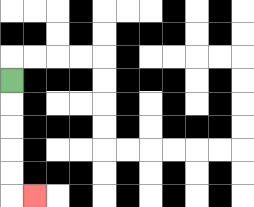{'start': '[0, 3]', 'end': '[1, 8]', 'path_directions': 'D,D,D,D,D,R', 'path_coordinates': '[[0, 3], [0, 4], [0, 5], [0, 6], [0, 7], [0, 8], [1, 8]]'}